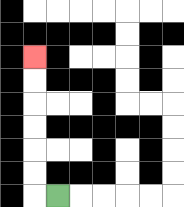{'start': '[2, 8]', 'end': '[1, 2]', 'path_directions': 'L,U,U,U,U,U,U', 'path_coordinates': '[[2, 8], [1, 8], [1, 7], [1, 6], [1, 5], [1, 4], [1, 3], [1, 2]]'}